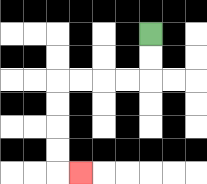{'start': '[6, 1]', 'end': '[3, 7]', 'path_directions': 'D,D,L,L,L,L,D,D,D,D,R', 'path_coordinates': '[[6, 1], [6, 2], [6, 3], [5, 3], [4, 3], [3, 3], [2, 3], [2, 4], [2, 5], [2, 6], [2, 7], [3, 7]]'}